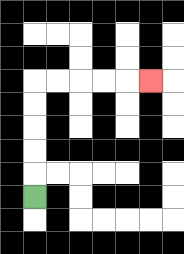{'start': '[1, 8]', 'end': '[6, 3]', 'path_directions': 'U,U,U,U,U,R,R,R,R,R', 'path_coordinates': '[[1, 8], [1, 7], [1, 6], [1, 5], [1, 4], [1, 3], [2, 3], [3, 3], [4, 3], [5, 3], [6, 3]]'}